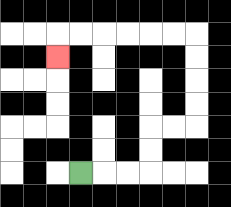{'start': '[3, 7]', 'end': '[2, 2]', 'path_directions': 'R,R,R,U,U,R,R,U,U,U,U,L,L,L,L,L,L,D', 'path_coordinates': '[[3, 7], [4, 7], [5, 7], [6, 7], [6, 6], [6, 5], [7, 5], [8, 5], [8, 4], [8, 3], [8, 2], [8, 1], [7, 1], [6, 1], [5, 1], [4, 1], [3, 1], [2, 1], [2, 2]]'}